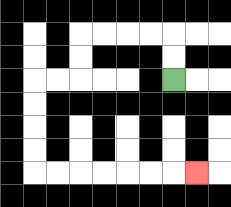{'start': '[7, 3]', 'end': '[8, 7]', 'path_directions': 'U,U,L,L,L,L,D,D,L,L,D,D,D,D,R,R,R,R,R,R,R', 'path_coordinates': '[[7, 3], [7, 2], [7, 1], [6, 1], [5, 1], [4, 1], [3, 1], [3, 2], [3, 3], [2, 3], [1, 3], [1, 4], [1, 5], [1, 6], [1, 7], [2, 7], [3, 7], [4, 7], [5, 7], [6, 7], [7, 7], [8, 7]]'}